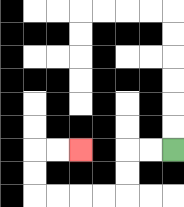{'start': '[7, 6]', 'end': '[3, 6]', 'path_directions': 'L,L,D,D,L,L,L,L,U,U,R,R', 'path_coordinates': '[[7, 6], [6, 6], [5, 6], [5, 7], [5, 8], [4, 8], [3, 8], [2, 8], [1, 8], [1, 7], [1, 6], [2, 6], [3, 6]]'}